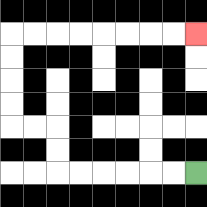{'start': '[8, 7]', 'end': '[8, 1]', 'path_directions': 'L,L,L,L,L,L,U,U,L,L,U,U,U,U,R,R,R,R,R,R,R,R', 'path_coordinates': '[[8, 7], [7, 7], [6, 7], [5, 7], [4, 7], [3, 7], [2, 7], [2, 6], [2, 5], [1, 5], [0, 5], [0, 4], [0, 3], [0, 2], [0, 1], [1, 1], [2, 1], [3, 1], [4, 1], [5, 1], [6, 1], [7, 1], [8, 1]]'}